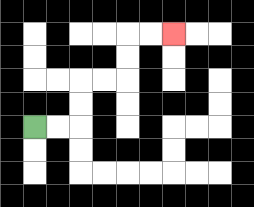{'start': '[1, 5]', 'end': '[7, 1]', 'path_directions': 'R,R,U,U,R,R,U,U,R,R', 'path_coordinates': '[[1, 5], [2, 5], [3, 5], [3, 4], [3, 3], [4, 3], [5, 3], [5, 2], [5, 1], [6, 1], [7, 1]]'}